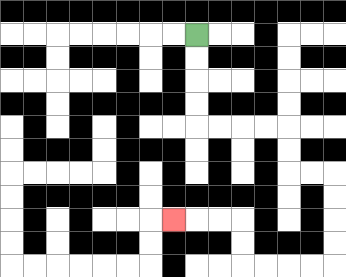{'start': '[8, 1]', 'end': '[7, 9]', 'path_directions': 'D,D,D,D,R,R,R,R,D,D,R,R,D,D,D,D,L,L,L,L,U,U,L,L,L', 'path_coordinates': '[[8, 1], [8, 2], [8, 3], [8, 4], [8, 5], [9, 5], [10, 5], [11, 5], [12, 5], [12, 6], [12, 7], [13, 7], [14, 7], [14, 8], [14, 9], [14, 10], [14, 11], [13, 11], [12, 11], [11, 11], [10, 11], [10, 10], [10, 9], [9, 9], [8, 9], [7, 9]]'}